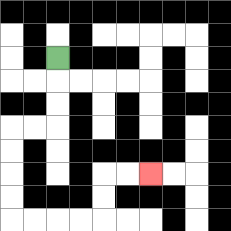{'start': '[2, 2]', 'end': '[6, 7]', 'path_directions': 'D,D,D,L,L,D,D,D,D,R,R,R,R,U,U,R,R', 'path_coordinates': '[[2, 2], [2, 3], [2, 4], [2, 5], [1, 5], [0, 5], [0, 6], [0, 7], [0, 8], [0, 9], [1, 9], [2, 9], [3, 9], [4, 9], [4, 8], [4, 7], [5, 7], [6, 7]]'}